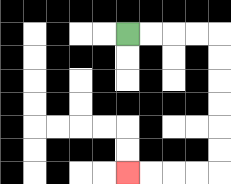{'start': '[5, 1]', 'end': '[5, 7]', 'path_directions': 'R,R,R,R,D,D,D,D,D,D,L,L,L,L', 'path_coordinates': '[[5, 1], [6, 1], [7, 1], [8, 1], [9, 1], [9, 2], [9, 3], [9, 4], [9, 5], [9, 6], [9, 7], [8, 7], [7, 7], [6, 7], [5, 7]]'}